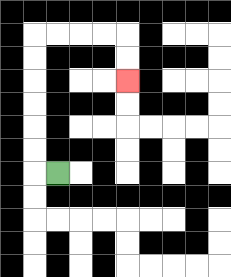{'start': '[2, 7]', 'end': '[5, 3]', 'path_directions': 'L,U,U,U,U,U,U,R,R,R,R,D,D', 'path_coordinates': '[[2, 7], [1, 7], [1, 6], [1, 5], [1, 4], [1, 3], [1, 2], [1, 1], [2, 1], [3, 1], [4, 1], [5, 1], [5, 2], [5, 3]]'}